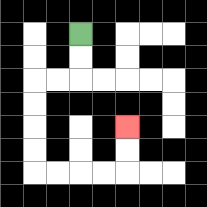{'start': '[3, 1]', 'end': '[5, 5]', 'path_directions': 'D,D,L,L,D,D,D,D,R,R,R,R,U,U', 'path_coordinates': '[[3, 1], [3, 2], [3, 3], [2, 3], [1, 3], [1, 4], [1, 5], [1, 6], [1, 7], [2, 7], [3, 7], [4, 7], [5, 7], [5, 6], [5, 5]]'}